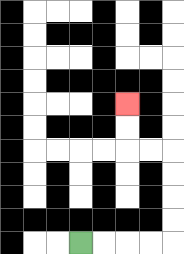{'start': '[3, 10]', 'end': '[5, 4]', 'path_directions': 'R,R,R,R,U,U,U,U,L,L,U,U', 'path_coordinates': '[[3, 10], [4, 10], [5, 10], [6, 10], [7, 10], [7, 9], [7, 8], [7, 7], [7, 6], [6, 6], [5, 6], [5, 5], [5, 4]]'}